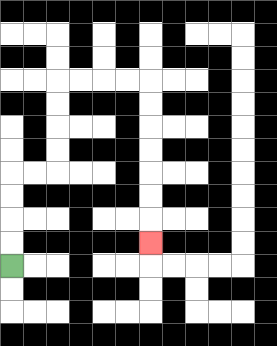{'start': '[0, 11]', 'end': '[6, 10]', 'path_directions': 'U,U,U,U,R,R,U,U,U,U,R,R,R,R,D,D,D,D,D,D,D', 'path_coordinates': '[[0, 11], [0, 10], [0, 9], [0, 8], [0, 7], [1, 7], [2, 7], [2, 6], [2, 5], [2, 4], [2, 3], [3, 3], [4, 3], [5, 3], [6, 3], [6, 4], [6, 5], [6, 6], [6, 7], [6, 8], [6, 9], [6, 10]]'}